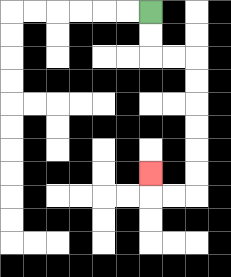{'start': '[6, 0]', 'end': '[6, 7]', 'path_directions': 'D,D,R,R,D,D,D,D,D,D,L,L,U', 'path_coordinates': '[[6, 0], [6, 1], [6, 2], [7, 2], [8, 2], [8, 3], [8, 4], [8, 5], [8, 6], [8, 7], [8, 8], [7, 8], [6, 8], [6, 7]]'}